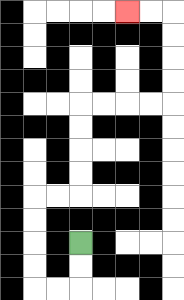{'start': '[3, 10]', 'end': '[5, 0]', 'path_directions': 'D,D,L,L,U,U,U,U,R,R,U,U,U,U,R,R,R,R,U,U,U,U,L,L', 'path_coordinates': '[[3, 10], [3, 11], [3, 12], [2, 12], [1, 12], [1, 11], [1, 10], [1, 9], [1, 8], [2, 8], [3, 8], [3, 7], [3, 6], [3, 5], [3, 4], [4, 4], [5, 4], [6, 4], [7, 4], [7, 3], [7, 2], [7, 1], [7, 0], [6, 0], [5, 0]]'}